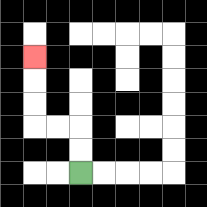{'start': '[3, 7]', 'end': '[1, 2]', 'path_directions': 'U,U,L,L,U,U,U', 'path_coordinates': '[[3, 7], [3, 6], [3, 5], [2, 5], [1, 5], [1, 4], [1, 3], [1, 2]]'}